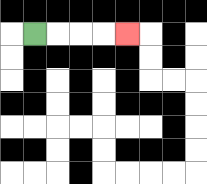{'start': '[1, 1]', 'end': '[5, 1]', 'path_directions': 'R,R,R,R', 'path_coordinates': '[[1, 1], [2, 1], [3, 1], [4, 1], [5, 1]]'}